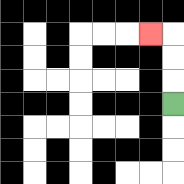{'start': '[7, 4]', 'end': '[6, 1]', 'path_directions': 'U,U,U,L', 'path_coordinates': '[[7, 4], [7, 3], [7, 2], [7, 1], [6, 1]]'}